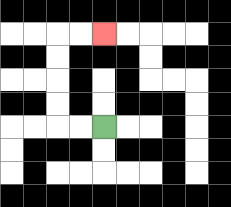{'start': '[4, 5]', 'end': '[4, 1]', 'path_directions': 'L,L,U,U,U,U,R,R', 'path_coordinates': '[[4, 5], [3, 5], [2, 5], [2, 4], [2, 3], [2, 2], [2, 1], [3, 1], [4, 1]]'}